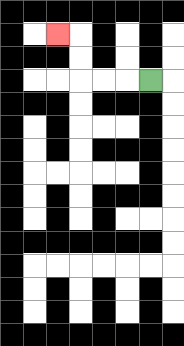{'start': '[6, 3]', 'end': '[2, 1]', 'path_directions': 'L,L,L,U,U,L', 'path_coordinates': '[[6, 3], [5, 3], [4, 3], [3, 3], [3, 2], [3, 1], [2, 1]]'}